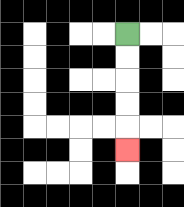{'start': '[5, 1]', 'end': '[5, 6]', 'path_directions': 'D,D,D,D,D', 'path_coordinates': '[[5, 1], [5, 2], [5, 3], [5, 4], [5, 5], [5, 6]]'}